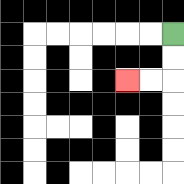{'start': '[7, 1]', 'end': '[5, 3]', 'path_directions': 'D,D,L,L', 'path_coordinates': '[[7, 1], [7, 2], [7, 3], [6, 3], [5, 3]]'}